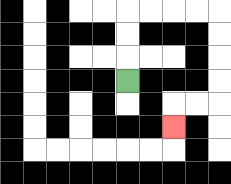{'start': '[5, 3]', 'end': '[7, 5]', 'path_directions': 'U,U,U,R,R,R,R,D,D,D,D,L,L,D', 'path_coordinates': '[[5, 3], [5, 2], [5, 1], [5, 0], [6, 0], [7, 0], [8, 0], [9, 0], [9, 1], [9, 2], [9, 3], [9, 4], [8, 4], [7, 4], [7, 5]]'}